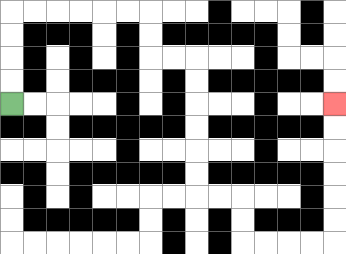{'start': '[0, 4]', 'end': '[14, 4]', 'path_directions': 'U,U,U,U,R,R,R,R,R,R,D,D,R,R,D,D,D,D,D,D,R,R,D,D,R,R,R,R,U,U,U,U,U,U', 'path_coordinates': '[[0, 4], [0, 3], [0, 2], [0, 1], [0, 0], [1, 0], [2, 0], [3, 0], [4, 0], [5, 0], [6, 0], [6, 1], [6, 2], [7, 2], [8, 2], [8, 3], [8, 4], [8, 5], [8, 6], [8, 7], [8, 8], [9, 8], [10, 8], [10, 9], [10, 10], [11, 10], [12, 10], [13, 10], [14, 10], [14, 9], [14, 8], [14, 7], [14, 6], [14, 5], [14, 4]]'}